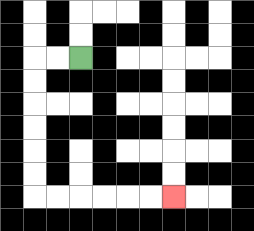{'start': '[3, 2]', 'end': '[7, 8]', 'path_directions': 'L,L,D,D,D,D,D,D,R,R,R,R,R,R', 'path_coordinates': '[[3, 2], [2, 2], [1, 2], [1, 3], [1, 4], [1, 5], [1, 6], [1, 7], [1, 8], [2, 8], [3, 8], [4, 8], [5, 8], [6, 8], [7, 8]]'}